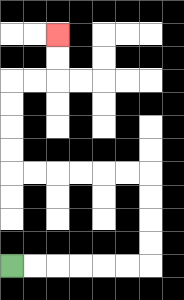{'start': '[0, 11]', 'end': '[2, 1]', 'path_directions': 'R,R,R,R,R,R,U,U,U,U,L,L,L,L,L,L,U,U,U,U,R,R,U,U', 'path_coordinates': '[[0, 11], [1, 11], [2, 11], [3, 11], [4, 11], [5, 11], [6, 11], [6, 10], [6, 9], [6, 8], [6, 7], [5, 7], [4, 7], [3, 7], [2, 7], [1, 7], [0, 7], [0, 6], [0, 5], [0, 4], [0, 3], [1, 3], [2, 3], [2, 2], [2, 1]]'}